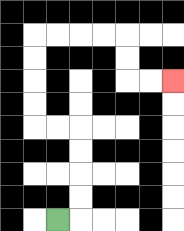{'start': '[2, 9]', 'end': '[7, 3]', 'path_directions': 'R,U,U,U,U,L,L,U,U,U,U,R,R,R,R,D,D,R,R', 'path_coordinates': '[[2, 9], [3, 9], [3, 8], [3, 7], [3, 6], [3, 5], [2, 5], [1, 5], [1, 4], [1, 3], [1, 2], [1, 1], [2, 1], [3, 1], [4, 1], [5, 1], [5, 2], [5, 3], [6, 3], [7, 3]]'}